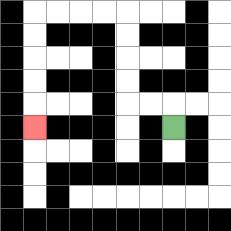{'start': '[7, 5]', 'end': '[1, 5]', 'path_directions': 'U,L,L,U,U,U,U,L,L,L,L,D,D,D,D,D', 'path_coordinates': '[[7, 5], [7, 4], [6, 4], [5, 4], [5, 3], [5, 2], [5, 1], [5, 0], [4, 0], [3, 0], [2, 0], [1, 0], [1, 1], [1, 2], [1, 3], [1, 4], [1, 5]]'}